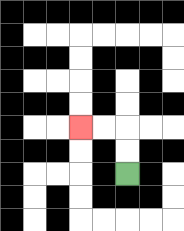{'start': '[5, 7]', 'end': '[3, 5]', 'path_directions': 'U,U,L,L', 'path_coordinates': '[[5, 7], [5, 6], [5, 5], [4, 5], [3, 5]]'}